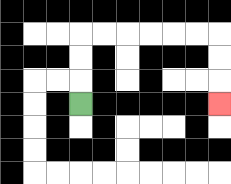{'start': '[3, 4]', 'end': '[9, 4]', 'path_directions': 'U,U,U,R,R,R,R,R,R,D,D,D', 'path_coordinates': '[[3, 4], [3, 3], [3, 2], [3, 1], [4, 1], [5, 1], [6, 1], [7, 1], [8, 1], [9, 1], [9, 2], [9, 3], [9, 4]]'}